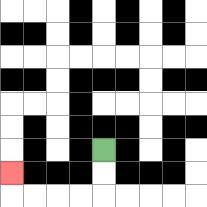{'start': '[4, 6]', 'end': '[0, 7]', 'path_directions': 'D,D,L,L,L,L,U', 'path_coordinates': '[[4, 6], [4, 7], [4, 8], [3, 8], [2, 8], [1, 8], [0, 8], [0, 7]]'}